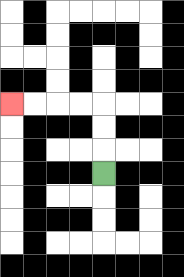{'start': '[4, 7]', 'end': '[0, 4]', 'path_directions': 'U,U,U,L,L,L,L', 'path_coordinates': '[[4, 7], [4, 6], [4, 5], [4, 4], [3, 4], [2, 4], [1, 4], [0, 4]]'}